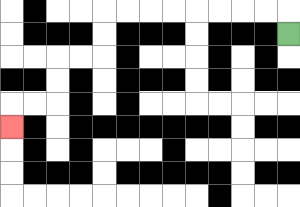{'start': '[12, 1]', 'end': '[0, 5]', 'path_directions': 'U,L,L,L,L,L,L,L,L,D,D,L,L,D,D,L,L,D', 'path_coordinates': '[[12, 1], [12, 0], [11, 0], [10, 0], [9, 0], [8, 0], [7, 0], [6, 0], [5, 0], [4, 0], [4, 1], [4, 2], [3, 2], [2, 2], [2, 3], [2, 4], [1, 4], [0, 4], [0, 5]]'}